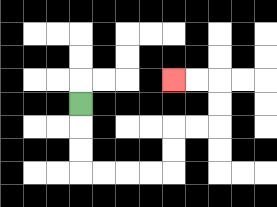{'start': '[3, 4]', 'end': '[7, 3]', 'path_directions': 'D,D,D,R,R,R,R,U,U,R,R,U,U,L,L', 'path_coordinates': '[[3, 4], [3, 5], [3, 6], [3, 7], [4, 7], [5, 7], [6, 7], [7, 7], [7, 6], [7, 5], [8, 5], [9, 5], [9, 4], [9, 3], [8, 3], [7, 3]]'}